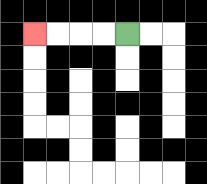{'start': '[5, 1]', 'end': '[1, 1]', 'path_directions': 'L,L,L,L', 'path_coordinates': '[[5, 1], [4, 1], [3, 1], [2, 1], [1, 1]]'}